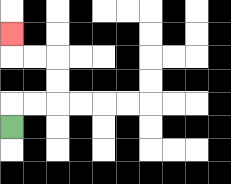{'start': '[0, 5]', 'end': '[0, 1]', 'path_directions': 'U,R,R,U,U,L,L,U', 'path_coordinates': '[[0, 5], [0, 4], [1, 4], [2, 4], [2, 3], [2, 2], [1, 2], [0, 2], [0, 1]]'}